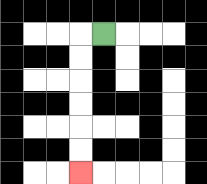{'start': '[4, 1]', 'end': '[3, 7]', 'path_directions': 'L,D,D,D,D,D,D', 'path_coordinates': '[[4, 1], [3, 1], [3, 2], [3, 3], [3, 4], [3, 5], [3, 6], [3, 7]]'}